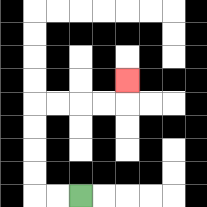{'start': '[3, 8]', 'end': '[5, 3]', 'path_directions': 'L,L,U,U,U,U,R,R,R,R,U', 'path_coordinates': '[[3, 8], [2, 8], [1, 8], [1, 7], [1, 6], [1, 5], [1, 4], [2, 4], [3, 4], [4, 4], [5, 4], [5, 3]]'}